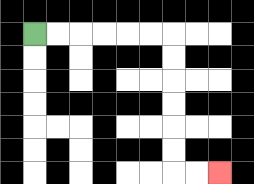{'start': '[1, 1]', 'end': '[9, 7]', 'path_directions': 'R,R,R,R,R,R,D,D,D,D,D,D,R,R', 'path_coordinates': '[[1, 1], [2, 1], [3, 1], [4, 1], [5, 1], [6, 1], [7, 1], [7, 2], [7, 3], [7, 4], [7, 5], [7, 6], [7, 7], [8, 7], [9, 7]]'}